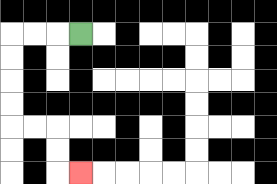{'start': '[3, 1]', 'end': '[3, 7]', 'path_directions': 'L,L,L,D,D,D,D,R,R,D,D,R', 'path_coordinates': '[[3, 1], [2, 1], [1, 1], [0, 1], [0, 2], [0, 3], [0, 4], [0, 5], [1, 5], [2, 5], [2, 6], [2, 7], [3, 7]]'}